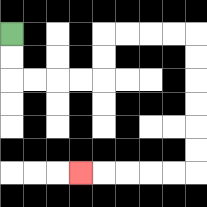{'start': '[0, 1]', 'end': '[3, 7]', 'path_directions': 'D,D,R,R,R,R,U,U,R,R,R,R,D,D,D,D,D,D,L,L,L,L,L', 'path_coordinates': '[[0, 1], [0, 2], [0, 3], [1, 3], [2, 3], [3, 3], [4, 3], [4, 2], [4, 1], [5, 1], [6, 1], [7, 1], [8, 1], [8, 2], [8, 3], [8, 4], [8, 5], [8, 6], [8, 7], [7, 7], [6, 7], [5, 7], [4, 7], [3, 7]]'}